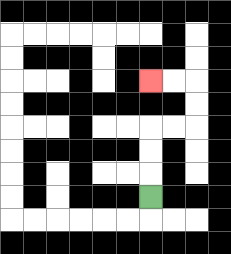{'start': '[6, 8]', 'end': '[6, 3]', 'path_directions': 'U,U,U,R,R,U,U,L,L', 'path_coordinates': '[[6, 8], [6, 7], [6, 6], [6, 5], [7, 5], [8, 5], [8, 4], [8, 3], [7, 3], [6, 3]]'}